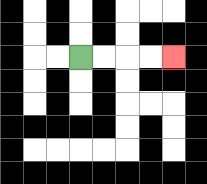{'start': '[3, 2]', 'end': '[7, 2]', 'path_directions': 'R,R,R,R', 'path_coordinates': '[[3, 2], [4, 2], [5, 2], [6, 2], [7, 2]]'}